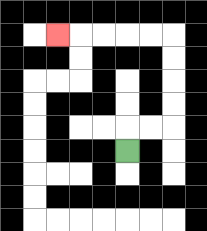{'start': '[5, 6]', 'end': '[2, 1]', 'path_directions': 'U,R,R,U,U,U,U,L,L,L,L,L', 'path_coordinates': '[[5, 6], [5, 5], [6, 5], [7, 5], [7, 4], [7, 3], [7, 2], [7, 1], [6, 1], [5, 1], [4, 1], [3, 1], [2, 1]]'}